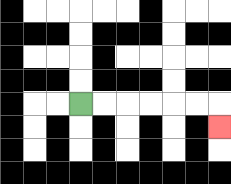{'start': '[3, 4]', 'end': '[9, 5]', 'path_directions': 'R,R,R,R,R,R,D', 'path_coordinates': '[[3, 4], [4, 4], [5, 4], [6, 4], [7, 4], [8, 4], [9, 4], [9, 5]]'}